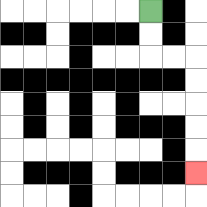{'start': '[6, 0]', 'end': '[8, 7]', 'path_directions': 'D,D,R,R,D,D,D,D,D', 'path_coordinates': '[[6, 0], [6, 1], [6, 2], [7, 2], [8, 2], [8, 3], [8, 4], [8, 5], [8, 6], [8, 7]]'}